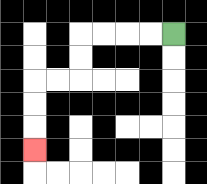{'start': '[7, 1]', 'end': '[1, 6]', 'path_directions': 'L,L,L,L,D,D,L,L,D,D,D', 'path_coordinates': '[[7, 1], [6, 1], [5, 1], [4, 1], [3, 1], [3, 2], [3, 3], [2, 3], [1, 3], [1, 4], [1, 5], [1, 6]]'}